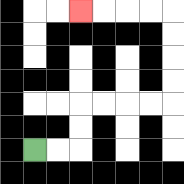{'start': '[1, 6]', 'end': '[3, 0]', 'path_directions': 'R,R,U,U,R,R,R,R,U,U,U,U,L,L,L,L', 'path_coordinates': '[[1, 6], [2, 6], [3, 6], [3, 5], [3, 4], [4, 4], [5, 4], [6, 4], [7, 4], [7, 3], [7, 2], [7, 1], [7, 0], [6, 0], [5, 0], [4, 0], [3, 0]]'}